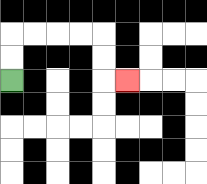{'start': '[0, 3]', 'end': '[5, 3]', 'path_directions': 'U,U,R,R,R,R,D,D,R', 'path_coordinates': '[[0, 3], [0, 2], [0, 1], [1, 1], [2, 1], [3, 1], [4, 1], [4, 2], [4, 3], [5, 3]]'}